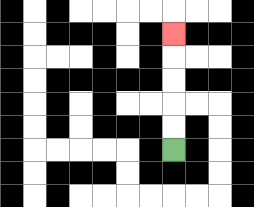{'start': '[7, 6]', 'end': '[7, 1]', 'path_directions': 'U,U,U,U,U', 'path_coordinates': '[[7, 6], [7, 5], [7, 4], [7, 3], [7, 2], [7, 1]]'}